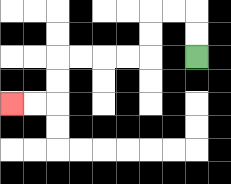{'start': '[8, 2]', 'end': '[0, 4]', 'path_directions': 'U,U,L,L,D,D,L,L,L,L,D,D,L,L', 'path_coordinates': '[[8, 2], [8, 1], [8, 0], [7, 0], [6, 0], [6, 1], [6, 2], [5, 2], [4, 2], [3, 2], [2, 2], [2, 3], [2, 4], [1, 4], [0, 4]]'}